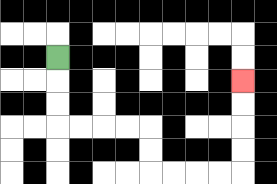{'start': '[2, 2]', 'end': '[10, 3]', 'path_directions': 'D,D,D,R,R,R,R,D,D,R,R,R,R,U,U,U,U', 'path_coordinates': '[[2, 2], [2, 3], [2, 4], [2, 5], [3, 5], [4, 5], [5, 5], [6, 5], [6, 6], [6, 7], [7, 7], [8, 7], [9, 7], [10, 7], [10, 6], [10, 5], [10, 4], [10, 3]]'}